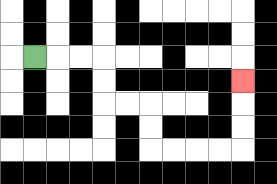{'start': '[1, 2]', 'end': '[10, 3]', 'path_directions': 'R,R,R,D,D,R,R,D,D,R,R,R,R,U,U,U', 'path_coordinates': '[[1, 2], [2, 2], [3, 2], [4, 2], [4, 3], [4, 4], [5, 4], [6, 4], [6, 5], [6, 6], [7, 6], [8, 6], [9, 6], [10, 6], [10, 5], [10, 4], [10, 3]]'}